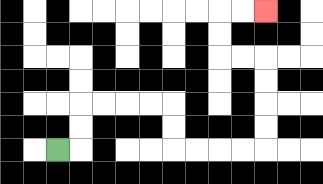{'start': '[2, 6]', 'end': '[11, 0]', 'path_directions': 'R,U,U,R,R,R,R,D,D,R,R,R,R,U,U,U,U,L,L,U,U,R,R', 'path_coordinates': '[[2, 6], [3, 6], [3, 5], [3, 4], [4, 4], [5, 4], [6, 4], [7, 4], [7, 5], [7, 6], [8, 6], [9, 6], [10, 6], [11, 6], [11, 5], [11, 4], [11, 3], [11, 2], [10, 2], [9, 2], [9, 1], [9, 0], [10, 0], [11, 0]]'}